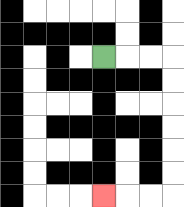{'start': '[4, 2]', 'end': '[4, 8]', 'path_directions': 'R,R,R,D,D,D,D,D,D,L,L,L', 'path_coordinates': '[[4, 2], [5, 2], [6, 2], [7, 2], [7, 3], [7, 4], [7, 5], [7, 6], [7, 7], [7, 8], [6, 8], [5, 8], [4, 8]]'}